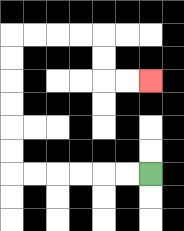{'start': '[6, 7]', 'end': '[6, 3]', 'path_directions': 'L,L,L,L,L,L,U,U,U,U,U,U,R,R,R,R,D,D,R,R', 'path_coordinates': '[[6, 7], [5, 7], [4, 7], [3, 7], [2, 7], [1, 7], [0, 7], [0, 6], [0, 5], [0, 4], [0, 3], [0, 2], [0, 1], [1, 1], [2, 1], [3, 1], [4, 1], [4, 2], [4, 3], [5, 3], [6, 3]]'}